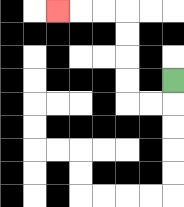{'start': '[7, 3]', 'end': '[2, 0]', 'path_directions': 'D,L,L,U,U,U,U,L,L,L', 'path_coordinates': '[[7, 3], [7, 4], [6, 4], [5, 4], [5, 3], [5, 2], [5, 1], [5, 0], [4, 0], [3, 0], [2, 0]]'}